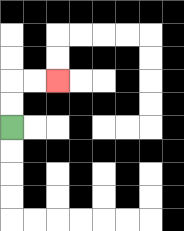{'start': '[0, 5]', 'end': '[2, 3]', 'path_directions': 'U,U,R,R', 'path_coordinates': '[[0, 5], [0, 4], [0, 3], [1, 3], [2, 3]]'}